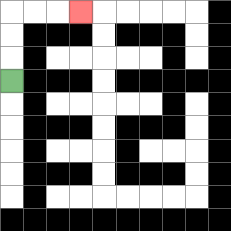{'start': '[0, 3]', 'end': '[3, 0]', 'path_directions': 'U,U,U,R,R,R', 'path_coordinates': '[[0, 3], [0, 2], [0, 1], [0, 0], [1, 0], [2, 0], [3, 0]]'}